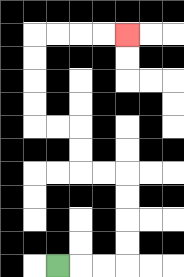{'start': '[2, 11]', 'end': '[5, 1]', 'path_directions': 'R,R,R,U,U,U,U,L,L,U,U,L,L,U,U,U,U,R,R,R,R', 'path_coordinates': '[[2, 11], [3, 11], [4, 11], [5, 11], [5, 10], [5, 9], [5, 8], [5, 7], [4, 7], [3, 7], [3, 6], [3, 5], [2, 5], [1, 5], [1, 4], [1, 3], [1, 2], [1, 1], [2, 1], [3, 1], [4, 1], [5, 1]]'}